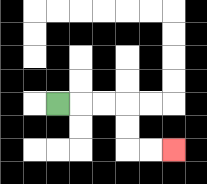{'start': '[2, 4]', 'end': '[7, 6]', 'path_directions': 'R,R,R,D,D,R,R', 'path_coordinates': '[[2, 4], [3, 4], [4, 4], [5, 4], [5, 5], [5, 6], [6, 6], [7, 6]]'}